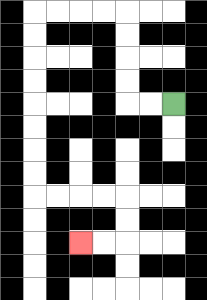{'start': '[7, 4]', 'end': '[3, 10]', 'path_directions': 'L,L,U,U,U,U,L,L,L,L,D,D,D,D,D,D,D,D,R,R,R,R,D,D,L,L', 'path_coordinates': '[[7, 4], [6, 4], [5, 4], [5, 3], [5, 2], [5, 1], [5, 0], [4, 0], [3, 0], [2, 0], [1, 0], [1, 1], [1, 2], [1, 3], [1, 4], [1, 5], [1, 6], [1, 7], [1, 8], [2, 8], [3, 8], [4, 8], [5, 8], [5, 9], [5, 10], [4, 10], [3, 10]]'}